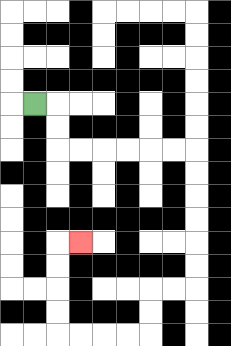{'start': '[1, 4]', 'end': '[3, 10]', 'path_directions': 'R,D,D,R,R,R,R,R,R,D,D,D,D,D,D,L,L,D,D,L,L,L,L,U,U,U,U,R', 'path_coordinates': '[[1, 4], [2, 4], [2, 5], [2, 6], [3, 6], [4, 6], [5, 6], [6, 6], [7, 6], [8, 6], [8, 7], [8, 8], [8, 9], [8, 10], [8, 11], [8, 12], [7, 12], [6, 12], [6, 13], [6, 14], [5, 14], [4, 14], [3, 14], [2, 14], [2, 13], [2, 12], [2, 11], [2, 10], [3, 10]]'}